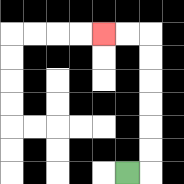{'start': '[5, 7]', 'end': '[4, 1]', 'path_directions': 'R,U,U,U,U,U,U,L,L', 'path_coordinates': '[[5, 7], [6, 7], [6, 6], [6, 5], [6, 4], [6, 3], [6, 2], [6, 1], [5, 1], [4, 1]]'}